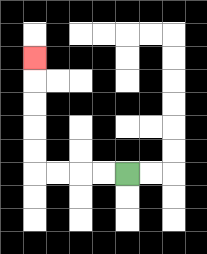{'start': '[5, 7]', 'end': '[1, 2]', 'path_directions': 'L,L,L,L,U,U,U,U,U', 'path_coordinates': '[[5, 7], [4, 7], [3, 7], [2, 7], [1, 7], [1, 6], [1, 5], [1, 4], [1, 3], [1, 2]]'}